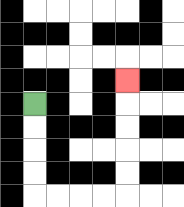{'start': '[1, 4]', 'end': '[5, 3]', 'path_directions': 'D,D,D,D,R,R,R,R,U,U,U,U,U', 'path_coordinates': '[[1, 4], [1, 5], [1, 6], [1, 7], [1, 8], [2, 8], [3, 8], [4, 8], [5, 8], [5, 7], [5, 6], [5, 5], [5, 4], [5, 3]]'}